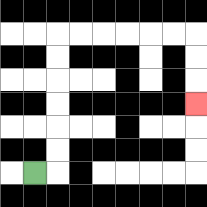{'start': '[1, 7]', 'end': '[8, 4]', 'path_directions': 'R,U,U,U,U,U,U,R,R,R,R,R,R,D,D,D', 'path_coordinates': '[[1, 7], [2, 7], [2, 6], [2, 5], [2, 4], [2, 3], [2, 2], [2, 1], [3, 1], [4, 1], [5, 1], [6, 1], [7, 1], [8, 1], [8, 2], [8, 3], [8, 4]]'}